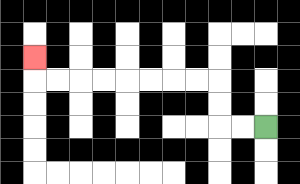{'start': '[11, 5]', 'end': '[1, 2]', 'path_directions': 'L,L,U,U,L,L,L,L,L,L,L,L,U', 'path_coordinates': '[[11, 5], [10, 5], [9, 5], [9, 4], [9, 3], [8, 3], [7, 3], [6, 3], [5, 3], [4, 3], [3, 3], [2, 3], [1, 3], [1, 2]]'}